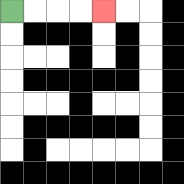{'start': '[0, 0]', 'end': '[4, 0]', 'path_directions': 'R,R,R,R', 'path_coordinates': '[[0, 0], [1, 0], [2, 0], [3, 0], [4, 0]]'}